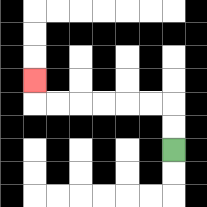{'start': '[7, 6]', 'end': '[1, 3]', 'path_directions': 'U,U,L,L,L,L,L,L,U', 'path_coordinates': '[[7, 6], [7, 5], [7, 4], [6, 4], [5, 4], [4, 4], [3, 4], [2, 4], [1, 4], [1, 3]]'}